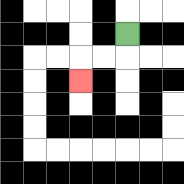{'start': '[5, 1]', 'end': '[3, 3]', 'path_directions': 'D,L,L,D', 'path_coordinates': '[[5, 1], [5, 2], [4, 2], [3, 2], [3, 3]]'}